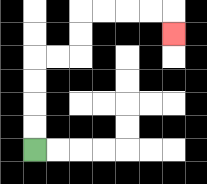{'start': '[1, 6]', 'end': '[7, 1]', 'path_directions': 'U,U,U,U,R,R,U,U,R,R,R,R,D', 'path_coordinates': '[[1, 6], [1, 5], [1, 4], [1, 3], [1, 2], [2, 2], [3, 2], [3, 1], [3, 0], [4, 0], [5, 0], [6, 0], [7, 0], [7, 1]]'}